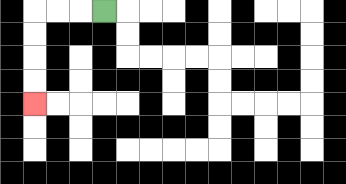{'start': '[4, 0]', 'end': '[1, 4]', 'path_directions': 'L,L,L,D,D,D,D', 'path_coordinates': '[[4, 0], [3, 0], [2, 0], [1, 0], [1, 1], [1, 2], [1, 3], [1, 4]]'}